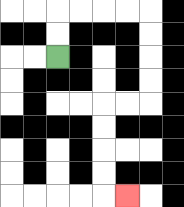{'start': '[2, 2]', 'end': '[5, 8]', 'path_directions': 'U,U,R,R,R,R,D,D,D,D,L,L,D,D,D,D,R', 'path_coordinates': '[[2, 2], [2, 1], [2, 0], [3, 0], [4, 0], [5, 0], [6, 0], [6, 1], [6, 2], [6, 3], [6, 4], [5, 4], [4, 4], [4, 5], [4, 6], [4, 7], [4, 8], [5, 8]]'}